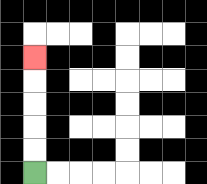{'start': '[1, 7]', 'end': '[1, 2]', 'path_directions': 'U,U,U,U,U', 'path_coordinates': '[[1, 7], [1, 6], [1, 5], [1, 4], [1, 3], [1, 2]]'}